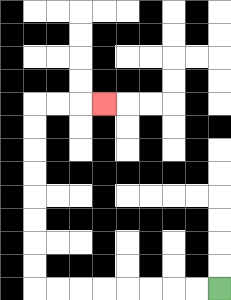{'start': '[9, 12]', 'end': '[4, 4]', 'path_directions': 'L,L,L,L,L,L,L,L,U,U,U,U,U,U,U,U,R,R,R', 'path_coordinates': '[[9, 12], [8, 12], [7, 12], [6, 12], [5, 12], [4, 12], [3, 12], [2, 12], [1, 12], [1, 11], [1, 10], [1, 9], [1, 8], [1, 7], [1, 6], [1, 5], [1, 4], [2, 4], [3, 4], [4, 4]]'}